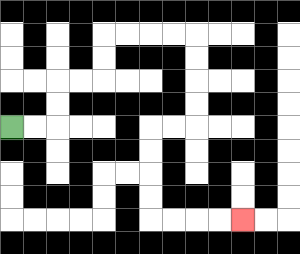{'start': '[0, 5]', 'end': '[10, 9]', 'path_directions': 'R,R,U,U,R,R,U,U,R,R,R,R,D,D,D,D,L,L,D,D,D,D,R,R,R,R', 'path_coordinates': '[[0, 5], [1, 5], [2, 5], [2, 4], [2, 3], [3, 3], [4, 3], [4, 2], [4, 1], [5, 1], [6, 1], [7, 1], [8, 1], [8, 2], [8, 3], [8, 4], [8, 5], [7, 5], [6, 5], [6, 6], [6, 7], [6, 8], [6, 9], [7, 9], [8, 9], [9, 9], [10, 9]]'}